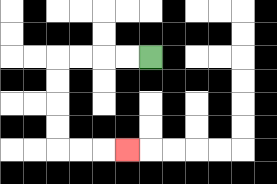{'start': '[6, 2]', 'end': '[5, 6]', 'path_directions': 'L,L,L,L,D,D,D,D,R,R,R', 'path_coordinates': '[[6, 2], [5, 2], [4, 2], [3, 2], [2, 2], [2, 3], [2, 4], [2, 5], [2, 6], [3, 6], [4, 6], [5, 6]]'}